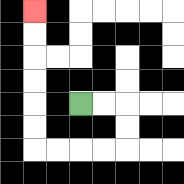{'start': '[3, 4]', 'end': '[1, 0]', 'path_directions': 'R,R,D,D,L,L,L,L,U,U,U,U,U,U', 'path_coordinates': '[[3, 4], [4, 4], [5, 4], [5, 5], [5, 6], [4, 6], [3, 6], [2, 6], [1, 6], [1, 5], [1, 4], [1, 3], [1, 2], [1, 1], [1, 0]]'}